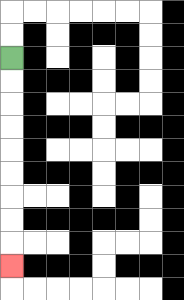{'start': '[0, 2]', 'end': '[0, 11]', 'path_directions': 'D,D,D,D,D,D,D,D,D', 'path_coordinates': '[[0, 2], [0, 3], [0, 4], [0, 5], [0, 6], [0, 7], [0, 8], [0, 9], [0, 10], [0, 11]]'}